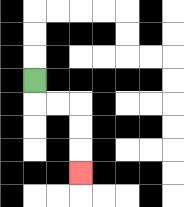{'start': '[1, 3]', 'end': '[3, 7]', 'path_directions': 'D,R,R,D,D,D', 'path_coordinates': '[[1, 3], [1, 4], [2, 4], [3, 4], [3, 5], [3, 6], [3, 7]]'}